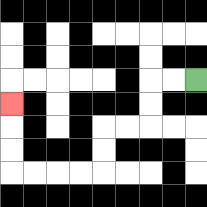{'start': '[8, 3]', 'end': '[0, 4]', 'path_directions': 'L,L,D,D,L,L,D,D,L,L,L,L,U,U,U', 'path_coordinates': '[[8, 3], [7, 3], [6, 3], [6, 4], [6, 5], [5, 5], [4, 5], [4, 6], [4, 7], [3, 7], [2, 7], [1, 7], [0, 7], [0, 6], [0, 5], [0, 4]]'}